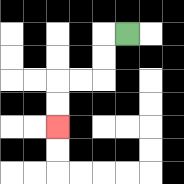{'start': '[5, 1]', 'end': '[2, 5]', 'path_directions': 'L,D,D,L,L,D,D', 'path_coordinates': '[[5, 1], [4, 1], [4, 2], [4, 3], [3, 3], [2, 3], [2, 4], [2, 5]]'}